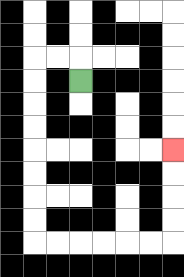{'start': '[3, 3]', 'end': '[7, 6]', 'path_directions': 'U,L,L,D,D,D,D,D,D,D,D,R,R,R,R,R,R,U,U,U,U', 'path_coordinates': '[[3, 3], [3, 2], [2, 2], [1, 2], [1, 3], [1, 4], [1, 5], [1, 6], [1, 7], [1, 8], [1, 9], [1, 10], [2, 10], [3, 10], [4, 10], [5, 10], [6, 10], [7, 10], [7, 9], [7, 8], [7, 7], [7, 6]]'}